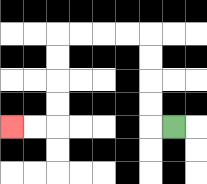{'start': '[7, 5]', 'end': '[0, 5]', 'path_directions': 'L,U,U,U,U,L,L,L,L,D,D,D,D,L,L', 'path_coordinates': '[[7, 5], [6, 5], [6, 4], [6, 3], [6, 2], [6, 1], [5, 1], [4, 1], [3, 1], [2, 1], [2, 2], [2, 3], [2, 4], [2, 5], [1, 5], [0, 5]]'}